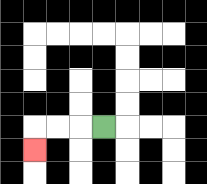{'start': '[4, 5]', 'end': '[1, 6]', 'path_directions': 'L,L,L,D', 'path_coordinates': '[[4, 5], [3, 5], [2, 5], [1, 5], [1, 6]]'}